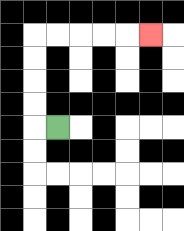{'start': '[2, 5]', 'end': '[6, 1]', 'path_directions': 'L,U,U,U,U,R,R,R,R,R', 'path_coordinates': '[[2, 5], [1, 5], [1, 4], [1, 3], [1, 2], [1, 1], [2, 1], [3, 1], [4, 1], [5, 1], [6, 1]]'}